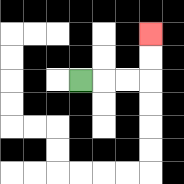{'start': '[3, 3]', 'end': '[6, 1]', 'path_directions': 'R,R,R,U,U', 'path_coordinates': '[[3, 3], [4, 3], [5, 3], [6, 3], [6, 2], [6, 1]]'}